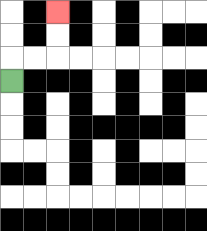{'start': '[0, 3]', 'end': '[2, 0]', 'path_directions': 'U,R,R,U,U', 'path_coordinates': '[[0, 3], [0, 2], [1, 2], [2, 2], [2, 1], [2, 0]]'}